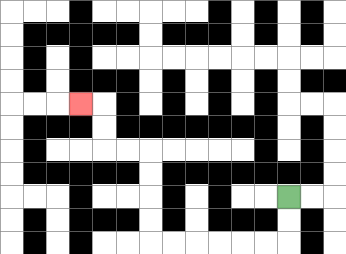{'start': '[12, 8]', 'end': '[3, 4]', 'path_directions': 'D,D,L,L,L,L,L,L,U,U,U,U,L,L,U,U,L', 'path_coordinates': '[[12, 8], [12, 9], [12, 10], [11, 10], [10, 10], [9, 10], [8, 10], [7, 10], [6, 10], [6, 9], [6, 8], [6, 7], [6, 6], [5, 6], [4, 6], [4, 5], [4, 4], [3, 4]]'}